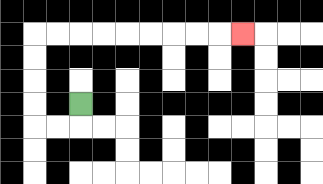{'start': '[3, 4]', 'end': '[10, 1]', 'path_directions': 'D,L,L,U,U,U,U,R,R,R,R,R,R,R,R,R', 'path_coordinates': '[[3, 4], [3, 5], [2, 5], [1, 5], [1, 4], [1, 3], [1, 2], [1, 1], [2, 1], [3, 1], [4, 1], [5, 1], [6, 1], [7, 1], [8, 1], [9, 1], [10, 1]]'}